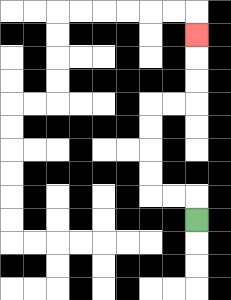{'start': '[8, 9]', 'end': '[8, 1]', 'path_directions': 'U,L,L,U,U,U,U,R,R,U,U,U', 'path_coordinates': '[[8, 9], [8, 8], [7, 8], [6, 8], [6, 7], [6, 6], [6, 5], [6, 4], [7, 4], [8, 4], [8, 3], [8, 2], [8, 1]]'}